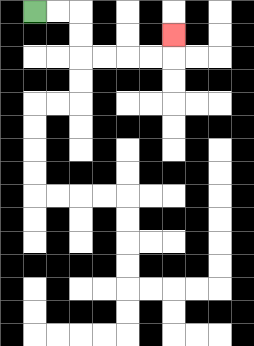{'start': '[1, 0]', 'end': '[7, 1]', 'path_directions': 'R,R,D,D,R,R,R,R,U', 'path_coordinates': '[[1, 0], [2, 0], [3, 0], [3, 1], [3, 2], [4, 2], [5, 2], [6, 2], [7, 2], [7, 1]]'}